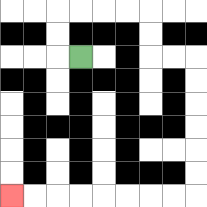{'start': '[3, 2]', 'end': '[0, 8]', 'path_directions': 'L,U,U,R,R,R,R,D,D,R,R,D,D,D,D,D,D,L,L,L,L,L,L,L,L', 'path_coordinates': '[[3, 2], [2, 2], [2, 1], [2, 0], [3, 0], [4, 0], [5, 0], [6, 0], [6, 1], [6, 2], [7, 2], [8, 2], [8, 3], [8, 4], [8, 5], [8, 6], [8, 7], [8, 8], [7, 8], [6, 8], [5, 8], [4, 8], [3, 8], [2, 8], [1, 8], [0, 8]]'}